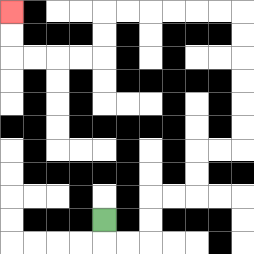{'start': '[4, 9]', 'end': '[0, 0]', 'path_directions': 'D,R,R,U,U,R,R,U,U,R,R,U,U,U,U,U,U,L,L,L,L,L,L,D,D,L,L,L,L,U,U', 'path_coordinates': '[[4, 9], [4, 10], [5, 10], [6, 10], [6, 9], [6, 8], [7, 8], [8, 8], [8, 7], [8, 6], [9, 6], [10, 6], [10, 5], [10, 4], [10, 3], [10, 2], [10, 1], [10, 0], [9, 0], [8, 0], [7, 0], [6, 0], [5, 0], [4, 0], [4, 1], [4, 2], [3, 2], [2, 2], [1, 2], [0, 2], [0, 1], [0, 0]]'}